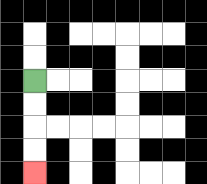{'start': '[1, 3]', 'end': '[1, 7]', 'path_directions': 'D,D,D,D', 'path_coordinates': '[[1, 3], [1, 4], [1, 5], [1, 6], [1, 7]]'}